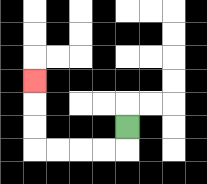{'start': '[5, 5]', 'end': '[1, 3]', 'path_directions': 'D,L,L,L,L,U,U,U', 'path_coordinates': '[[5, 5], [5, 6], [4, 6], [3, 6], [2, 6], [1, 6], [1, 5], [1, 4], [1, 3]]'}